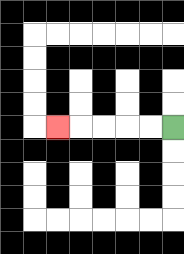{'start': '[7, 5]', 'end': '[2, 5]', 'path_directions': 'L,L,L,L,L', 'path_coordinates': '[[7, 5], [6, 5], [5, 5], [4, 5], [3, 5], [2, 5]]'}